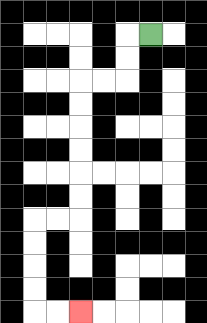{'start': '[6, 1]', 'end': '[3, 13]', 'path_directions': 'L,D,D,L,L,D,D,D,D,D,D,L,L,D,D,D,D,R,R', 'path_coordinates': '[[6, 1], [5, 1], [5, 2], [5, 3], [4, 3], [3, 3], [3, 4], [3, 5], [3, 6], [3, 7], [3, 8], [3, 9], [2, 9], [1, 9], [1, 10], [1, 11], [1, 12], [1, 13], [2, 13], [3, 13]]'}